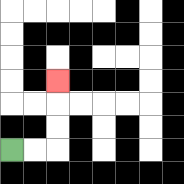{'start': '[0, 6]', 'end': '[2, 3]', 'path_directions': 'R,R,U,U,U', 'path_coordinates': '[[0, 6], [1, 6], [2, 6], [2, 5], [2, 4], [2, 3]]'}